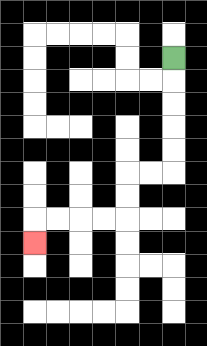{'start': '[7, 2]', 'end': '[1, 10]', 'path_directions': 'D,D,D,D,D,L,L,D,D,L,L,L,L,D', 'path_coordinates': '[[7, 2], [7, 3], [7, 4], [7, 5], [7, 6], [7, 7], [6, 7], [5, 7], [5, 8], [5, 9], [4, 9], [3, 9], [2, 9], [1, 9], [1, 10]]'}